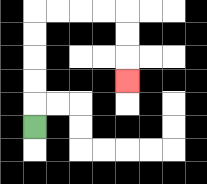{'start': '[1, 5]', 'end': '[5, 3]', 'path_directions': 'U,U,U,U,U,R,R,R,R,D,D,D', 'path_coordinates': '[[1, 5], [1, 4], [1, 3], [1, 2], [1, 1], [1, 0], [2, 0], [3, 0], [4, 0], [5, 0], [5, 1], [5, 2], [5, 3]]'}